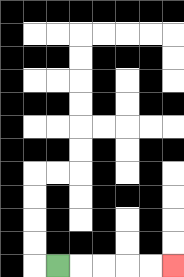{'start': '[2, 11]', 'end': '[7, 11]', 'path_directions': 'R,R,R,R,R', 'path_coordinates': '[[2, 11], [3, 11], [4, 11], [5, 11], [6, 11], [7, 11]]'}